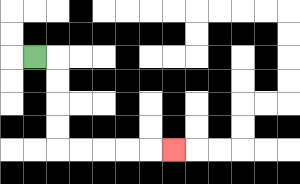{'start': '[1, 2]', 'end': '[7, 6]', 'path_directions': 'R,D,D,D,D,R,R,R,R,R', 'path_coordinates': '[[1, 2], [2, 2], [2, 3], [2, 4], [2, 5], [2, 6], [3, 6], [4, 6], [5, 6], [6, 6], [7, 6]]'}